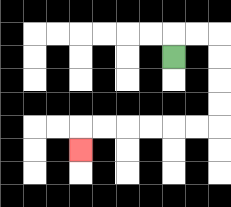{'start': '[7, 2]', 'end': '[3, 6]', 'path_directions': 'U,R,R,D,D,D,D,L,L,L,L,L,L,D', 'path_coordinates': '[[7, 2], [7, 1], [8, 1], [9, 1], [9, 2], [9, 3], [9, 4], [9, 5], [8, 5], [7, 5], [6, 5], [5, 5], [4, 5], [3, 5], [3, 6]]'}